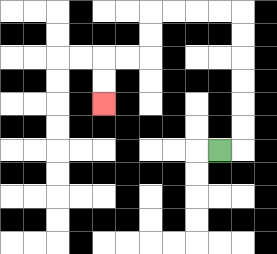{'start': '[9, 6]', 'end': '[4, 4]', 'path_directions': 'R,U,U,U,U,U,U,L,L,L,L,D,D,L,L,D,D', 'path_coordinates': '[[9, 6], [10, 6], [10, 5], [10, 4], [10, 3], [10, 2], [10, 1], [10, 0], [9, 0], [8, 0], [7, 0], [6, 0], [6, 1], [6, 2], [5, 2], [4, 2], [4, 3], [4, 4]]'}